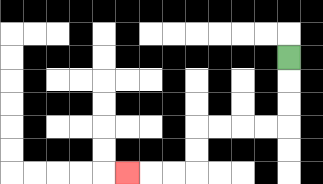{'start': '[12, 2]', 'end': '[5, 7]', 'path_directions': 'D,D,D,L,L,L,L,D,D,L,L,L', 'path_coordinates': '[[12, 2], [12, 3], [12, 4], [12, 5], [11, 5], [10, 5], [9, 5], [8, 5], [8, 6], [8, 7], [7, 7], [6, 7], [5, 7]]'}